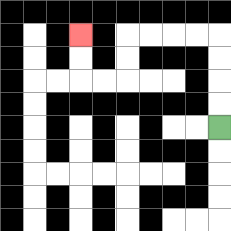{'start': '[9, 5]', 'end': '[3, 1]', 'path_directions': 'U,U,U,U,L,L,L,L,D,D,L,L,U,U', 'path_coordinates': '[[9, 5], [9, 4], [9, 3], [9, 2], [9, 1], [8, 1], [7, 1], [6, 1], [5, 1], [5, 2], [5, 3], [4, 3], [3, 3], [3, 2], [3, 1]]'}